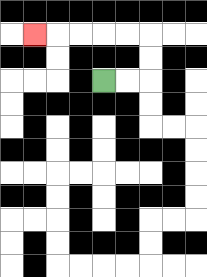{'start': '[4, 3]', 'end': '[1, 1]', 'path_directions': 'R,R,U,U,L,L,L,L,L', 'path_coordinates': '[[4, 3], [5, 3], [6, 3], [6, 2], [6, 1], [5, 1], [4, 1], [3, 1], [2, 1], [1, 1]]'}